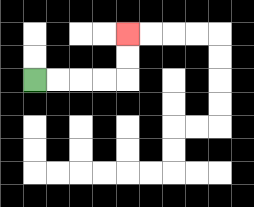{'start': '[1, 3]', 'end': '[5, 1]', 'path_directions': 'R,R,R,R,U,U', 'path_coordinates': '[[1, 3], [2, 3], [3, 3], [4, 3], [5, 3], [5, 2], [5, 1]]'}